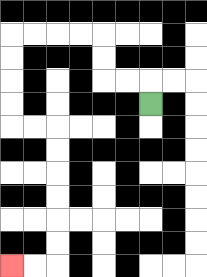{'start': '[6, 4]', 'end': '[0, 11]', 'path_directions': 'U,L,L,U,U,L,L,L,L,D,D,D,D,R,R,D,D,D,D,D,D,L,L', 'path_coordinates': '[[6, 4], [6, 3], [5, 3], [4, 3], [4, 2], [4, 1], [3, 1], [2, 1], [1, 1], [0, 1], [0, 2], [0, 3], [0, 4], [0, 5], [1, 5], [2, 5], [2, 6], [2, 7], [2, 8], [2, 9], [2, 10], [2, 11], [1, 11], [0, 11]]'}